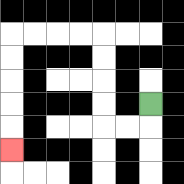{'start': '[6, 4]', 'end': '[0, 6]', 'path_directions': 'D,L,L,U,U,U,U,L,L,L,L,D,D,D,D,D', 'path_coordinates': '[[6, 4], [6, 5], [5, 5], [4, 5], [4, 4], [4, 3], [4, 2], [4, 1], [3, 1], [2, 1], [1, 1], [0, 1], [0, 2], [0, 3], [0, 4], [0, 5], [0, 6]]'}